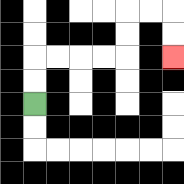{'start': '[1, 4]', 'end': '[7, 2]', 'path_directions': 'U,U,R,R,R,R,U,U,R,R,D,D', 'path_coordinates': '[[1, 4], [1, 3], [1, 2], [2, 2], [3, 2], [4, 2], [5, 2], [5, 1], [5, 0], [6, 0], [7, 0], [7, 1], [7, 2]]'}